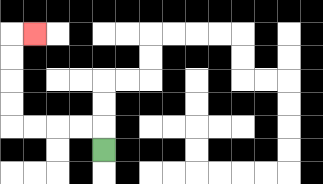{'start': '[4, 6]', 'end': '[1, 1]', 'path_directions': 'U,L,L,L,L,U,U,U,U,R', 'path_coordinates': '[[4, 6], [4, 5], [3, 5], [2, 5], [1, 5], [0, 5], [0, 4], [0, 3], [0, 2], [0, 1], [1, 1]]'}